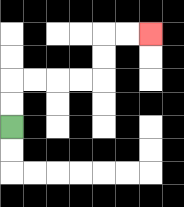{'start': '[0, 5]', 'end': '[6, 1]', 'path_directions': 'U,U,R,R,R,R,U,U,R,R', 'path_coordinates': '[[0, 5], [0, 4], [0, 3], [1, 3], [2, 3], [3, 3], [4, 3], [4, 2], [4, 1], [5, 1], [6, 1]]'}